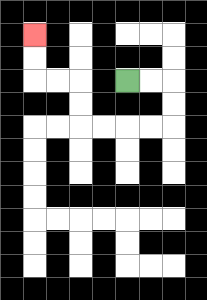{'start': '[5, 3]', 'end': '[1, 1]', 'path_directions': 'R,R,D,D,L,L,L,L,U,U,L,L,U,U', 'path_coordinates': '[[5, 3], [6, 3], [7, 3], [7, 4], [7, 5], [6, 5], [5, 5], [4, 5], [3, 5], [3, 4], [3, 3], [2, 3], [1, 3], [1, 2], [1, 1]]'}